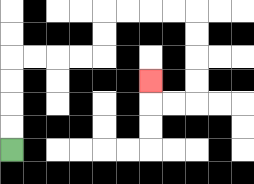{'start': '[0, 6]', 'end': '[6, 3]', 'path_directions': 'U,U,U,U,R,R,R,R,U,U,R,R,R,R,D,D,D,D,L,L,U', 'path_coordinates': '[[0, 6], [0, 5], [0, 4], [0, 3], [0, 2], [1, 2], [2, 2], [3, 2], [4, 2], [4, 1], [4, 0], [5, 0], [6, 0], [7, 0], [8, 0], [8, 1], [8, 2], [8, 3], [8, 4], [7, 4], [6, 4], [6, 3]]'}